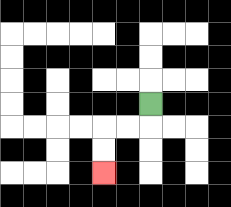{'start': '[6, 4]', 'end': '[4, 7]', 'path_directions': 'D,L,L,D,D', 'path_coordinates': '[[6, 4], [6, 5], [5, 5], [4, 5], [4, 6], [4, 7]]'}